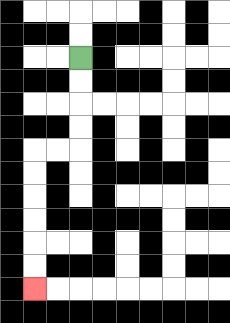{'start': '[3, 2]', 'end': '[1, 12]', 'path_directions': 'D,D,D,D,L,L,D,D,D,D,D,D', 'path_coordinates': '[[3, 2], [3, 3], [3, 4], [3, 5], [3, 6], [2, 6], [1, 6], [1, 7], [1, 8], [1, 9], [1, 10], [1, 11], [1, 12]]'}